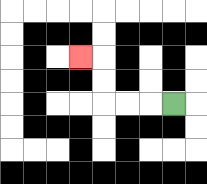{'start': '[7, 4]', 'end': '[3, 2]', 'path_directions': 'L,L,L,U,U,L', 'path_coordinates': '[[7, 4], [6, 4], [5, 4], [4, 4], [4, 3], [4, 2], [3, 2]]'}